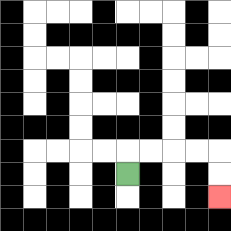{'start': '[5, 7]', 'end': '[9, 8]', 'path_directions': 'U,R,R,R,R,D,D', 'path_coordinates': '[[5, 7], [5, 6], [6, 6], [7, 6], [8, 6], [9, 6], [9, 7], [9, 8]]'}